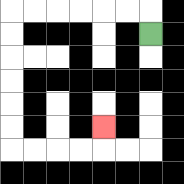{'start': '[6, 1]', 'end': '[4, 5]', 'path_directions': 'U,L,L,L,L,L,L,D,D,D,D,D,D,R,R,R,R,U', 'path_coordinates': '[[6, 1], [6, 0], [5, 0], [4, 0], [3, 0], [2, 0], [1, 0], [0, 0], [0, 1], [0, 2], [0, 3], [0, 4], [0, 5], [0, 6], [1, 6], [2, 6], [3, 6], [4, 6], [4, 5]]'}